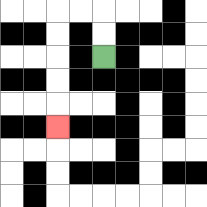{'start': '[4, 2]', 'end': '[2, 5]', 'path_directions': 'U,U,L,L,D,D,D,D,D', 'path_coordinates': '[[4, 2], [4, 1], [4, 0], [3, 0], [2, 0], [2, 1], [2, 2], [2, 3], [2, 4], [2, 5]]'}